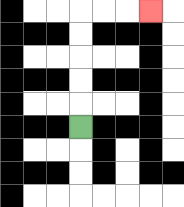{'start': '[3, 5]', 'end': '[6, 0]', 'path_directions': 'U,U,U,U,U,R,R,R', 'path_coordinates': '[[3, 5], [3, 4], [3, 3], [3, 2], [3, 1], [3, 0], [4, 0], [5, 0], [6, 0]]'}